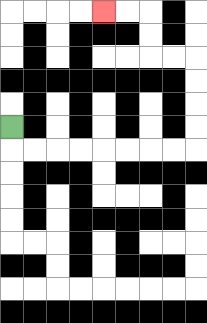{'start': '[0, 5]', 'end': '[4, 0]', 'path_directions': 'D,R,R,R,R,R,R,R,R,U,U,U,U,L,L,U,U,L,L', 'path_coordinates': '[[0, 5], [0, 6], [1, 6], [2, 6], [3, 6], [4, 6], [5, 6], [6, 6], [7, 6], [8, 6], [8, 5], [8, 4], [8, 3], [8, 2], [7, 2], [6, 2], [6, 1], [6, 0], [5, 0], [4, 0]]'}